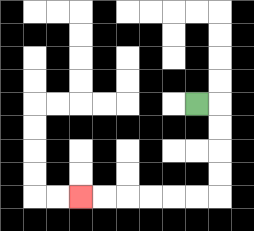{'start': '[8, 4]', 'end': '[3, 8]', 'path_directions': 'R,D,D,D,D,L,L,L,L,L,L', 'path_coordinates': '[[8, 4], [9, 4], [9, 5], [9, 6], [9, 7], [9, 8], [8, 8], [7, 8], [6, 8], [5, 8], [4, 8], [3, 8]]'}